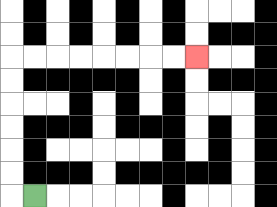{'start': '[1, 8]', 'end': '[8, 2]', 'path_directions': 'L,U,U,U,U,U,U,R,R,R,R,R,R,R,R', 'path_coordinates': '[[1, 8], [0, 8], [0, 7], [0, 6], [0, 5], [0, 4], [0, 3], [0, 2], [1, 2], [2, 2], [3, 2], [4, 2], [5, 2], [6, 2], [7, 2], [8, 2]]'}